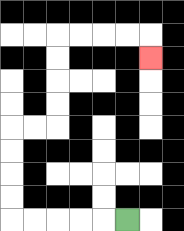{'start': '[5, 9]', 'end': '[6, 2]', 'path_directions': 'L,L,L,L,L,U,U,U,U,R,R,U,U,U,U,R,R,R,R,D', 'path_coordinates': '[[5, 9], [4, 9], [3, 9], [2, 9], [1, 9], [0, 9], [0, 8], [0, 7], [0, 6], [0, 5], [1, 5], [2, 5], [2, 4], [2, 3], [2, 2], [2, 1], [3, 1], [4, 1], [5, 1], [6, 1], [6, 2]]'}